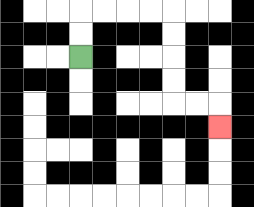{'start': '[3, 2]', 'end': '[9, 5]', 'path_directions': 'U,U,R,R,R,R,D,D,D,D,R,R,D', 'path_coordinates': '[[3, 2], [3, 1], [3, 0], [4, 0], [5, 0], [6, 0], [7, 0], [7, 1], [7, 2], [7, 3], [7, 4], [8, 4], [9, 4], [9, 5]]'}